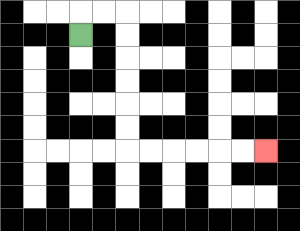{'start': '[3, 1]', 'end': '[11, 6]', 'path_directions': 'U,R,R,D,D,D,D,D,D,R,R,R,R,R,R', 'path_coordinates': '[[3, 1], [3, 0], [4, 0], [5, 0], [5, 1], [5, 2], [5, 3], [5, 4], [5, 5], [5, 6], [6, 6], [7, 6], [8, 6], [9, 6], [10, 6], [11, 6]]'}